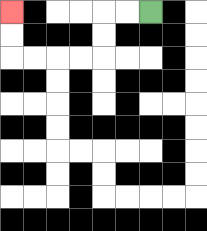{'start': '[6, 0]', 'end': '[0, 0]', 'path_directions': 'L,L,D,D,L,L,L,L,U,U', 'path_coordinates': '[[6, 0], [5, 0], [4, 0], [4, 1], [4, 2], [3, 2], [2, 2], [1, 2], [0, 2], [0, 1], [0, 0]]'}